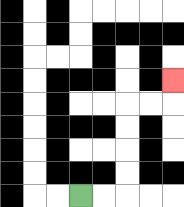{'start': '[3, 8]', 'end': '[7, 3]', 'path_directions': 'R,R,U,U,U,U,R,R,U', 'path_coordinates': '[[3, 8], [4, 8], [5, 8], [5, 7], [5, 6], [5, 5], [5, 4], [6, 4], [7, 4], [7, 3]]'}